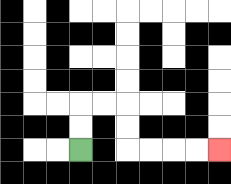{'start': '[3, 6]', 'end': '[9, 6]', 'path_directions': 'U,U,R,R,D,D,R,R,R,R', 'path_coordinates': '[[3, 6], [3, 5], [3, 4], [4, 4], [5, 4], [5, 5], [5, 6], [6, 6], [7, 6], [8, 6], [9, 6]]'}